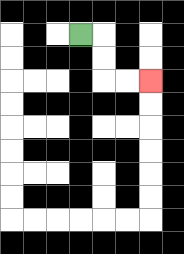{'start': '[3, 1]', 'end': '[6, 3]', 'path_directions': 'R,D,D,R,R', 'path_coordinates': '[[3, 1], [4, 1], [4, 2], [4, 3], [5, 3], [6, 3]]'}